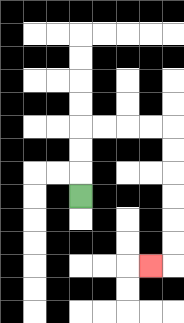{'start': '[3, 8]', 'end': '[6, 11]', 'path_directions': 'U,U,U,R,R,R,R,D,D,D,D,D,D,L', 'path_coordinates': '[[3, 8], [3, 7], [3, 6], [3, 5], [4, 5], [5, 5], [6, 5], [7, 5], [7, 6], [7, 7], [7, 8], [7, 9], [7, 10], [7, 11], [6, 11]]'}